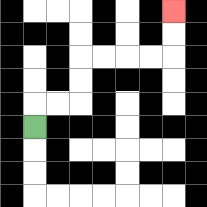{'start': '[1, 5]', 'end': '[7, 0]', 'path_directions': 'U,R,R,U,U,R,R,R,R,U,U', 'path_coordinates': '[[1, 5], [1, 4], [2, 4], [3, 4], [3, 3], [3, 2], [4, 2], [5, 2], [6, 2], [7, 2], [7, 1], [7, 0]]'}